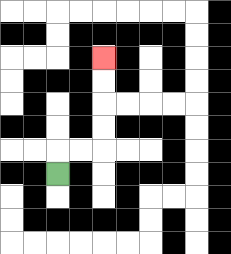{'start': '[2, 7]', 'end': '[4, 2]', 'path_directions': 'U,R,R,U,U,U,U', 'path_coordinates': '[[2, 7], [2, 6], [3, 6], [4, 6], [4, 5], [4, 4], [4, 3], [4, 2]]'}